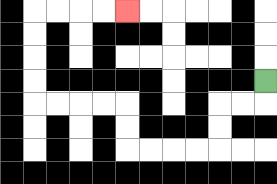{'start': '[11, 3]', 'end': '[5, 0]', 'path_directions': 'D,L,L,D,D,L,L,L,L,U,U,L,L,L,L,U,U,U,U,R,R,R,R', 'path_coordinates': '[[11, 3], [11, 4], [10, 4], [9, 4], [9, 5], [9, 6], [8, 6], [7, 6], [6, 6], [5, 6], [5, 5], [5, 4], [4, 4], [3, 4], [2, 4], [1, 4], [1, 3], [1, 2], [1, 1], [1, 0], [2, 0], [3, 0], [4, 0], [5, 0]]'}